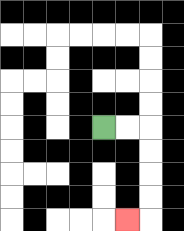{'start': '[4, 5]', 'end': '[5, 9]', 'path_directions': 'R,R,D,D,D,D,L', 'path_coordinates': '[[4, 5], [5, 5], [6, 5], [6, 6], [6, 7], [6, 8], [6, 9], [5, 9]]'}